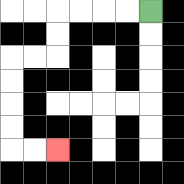{'start': '[6, 0]', 'end': '[2, 6]', 'path_directions': 'L,L,L,L,D,D,L,L,D,D,D,D,R,R', 'path_coordinates': '[[6, 0], [5, 0], [4, 0], [3, 0], [2, 0], [2, 1], [2, 2], [1, 2], [0, 2], [0, 3], [0, 4], [0, 5], [0, 6], [1, 6], [2, 6]]'}